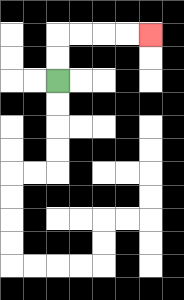{'start': '[2, 3]', 'end': '[6, 1]', 'path_directions': 'U,U,R,R,R,R', 'path_coordinates': '[[2, 3], [2, 2], [2, 1], [3, 1], [4, 1], [5, 1], [6, 1]]'}